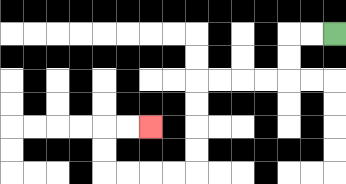{'start': '[14, 1]', 'end': '[6, 5]', 'path_directions': 'L,L,D,D,L,L,L,L,D,D,D,D,L,L,L,L,U,U,R,R', 'path_coordinates': '[[14, 1], [13, 1], [12, 1], [12, 2], [12, 3], [11, 3], [10, 3], [9, 3], [8, 3], [8, 4], [8, 5], [8, 6], [8, 7], [7, 7], [6, 7], [5, 7], [4, 7], [4, 6], [4, 5], [5, 5], [6, 5]]'}